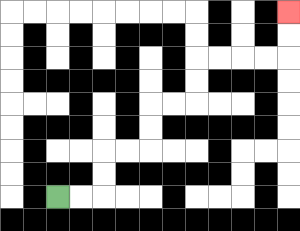{'start': '[2, 8]', 'end': '[12, 0]', 'path_directions': 'R,R,U,U,R,R,U,U,R,R,U,U,R,R,R,R,U,U', 'path_coordinates': '[[2, 8], [3, 8], [4, 8], [4, 7], [4, 6], [5, 6], [6, 6], [6, 5], [6, 4], [7, 4], [8, 4], [8, 3], [8, 2], [9, 2], [10, 2], [11, 2], [12, 2], [12, 1], [12, 0]]'}